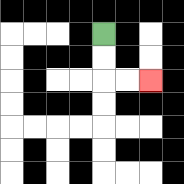{'start': '[4, 1]', 'end': '[6, 3]', 'path_directions': 'D,D,R,R', 'path_coordinates': '[[4, 1], [4, 2], [4, 3], [5, 3], [6, 3]]'}